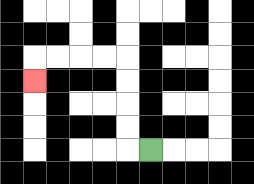{'start': '[6, 6]', 'end': '[1, 3]', 'path_directions': 'L,U,U,U,U,L,L,L,L,D', 'path_coordinates': '[[6, 6], [5, 6], [5, 5], [5, 4], [5, 3], [5, 2], [4, 2], [3, 2], [2, 2], [1, 2], [1, 3]]'}